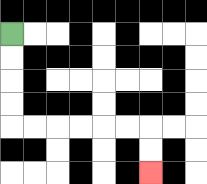{'start': '[0, 1]', 'end': '[6, 7]', 'path_directions': 'D,D,D,D,R,R,R,R,R,R,D,D', 'path_coordinates': '[[0, 1], [0, 2], [0, 3], [0, 4], [0, 5], [1, 5], [2, 5], [3, 5], [4, 5], [5, 5], [6, 5], [6, 6], [6, 7]]'}